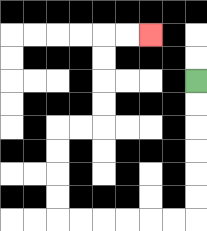{'start': '[8, 3]', 'end': '[6, 1]', 'path_directions': 'D,D,D,D,D,D,L,L,L,L,L,L,U,U,U,U,R,R,U,U,U,U,R,R', 'path_coordinates': '[[8, 3], [8, 4], [8, 5], [8, 6], [8, 7], [8, 8], [8, 9], [7, 9], [6, 9], [5, 9], [4, 9], [3, 9], [2, 9], [2, 8], [2, 7], [2, 6], [2, 5], [3, 5], [4, 5], [4, 4], [4, 3], [4, 2], [4, 1], [5, 1], [6, 1]]'}